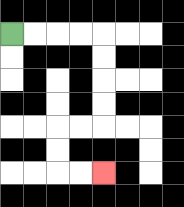{'start': '[0, 1]', 'end': '[4, 7]', 'path_directions': 'R,R,R,R,D,D,D,D,L,L,D,D,R,R', 'path_coordinates': '[[0, 1], [1, 1], [2, 1], [3, 1], [4, 1], [4, 2], [4, 3], [4, 4], [4, 5], [3, 5], [2, 5], [2, 6], [2, 7], [3, 7], [4, 7]]'}